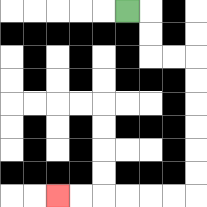{'start': '[5, 0]', 'end': '[2, 8]', 'path_directions': 'R,D,D,R,R,D,D,D,D,D,D,L,L,L,L,L,L', 'path_coordinates': '[[5, 0], [6, 0], [6, 1], [6, 2], [7, 2], [8, 2], [8, 3], [8, 4], [8, 5], [8, 6], [8, 7], [8, 8], [7, 8], [6, 8], [5, 8], [4, 8], [3, 8], [2, 8]]'}